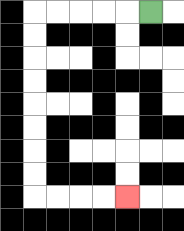{'start': '[6, 0]', 'end': '[5, 8]', 'path_directions': 'L,L,L,L,L,D,D,D,D,D,D,D,D,R,R,R,R', 'path_coordinates': '[[6, 0], [5, 0], [4, 0], [3, 0], [2, 0], [1, 0], [1, 1], [1, 2], [1, 3], [1, 4], [1, 5], [1, 6], [1, 7], [1, 8], [2, 8], [3, 8], [4, 8], [5, 8]]'}